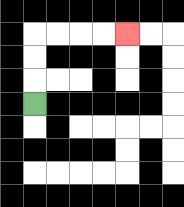{'start': '[1, 4]', 'end': '[5, 1]', 'path_directions': 'U,U,U,R,R,R,R', 'path_coordinates': '[[1, 4], [1, 3], [1, 2], [1, 1], [2, 1], [3, 1], [4, 1], [5, 1]]'}